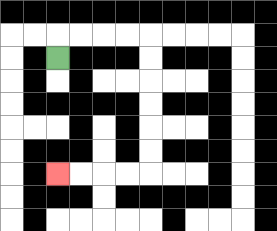{'start': '[2, 2]', 'end': '[2, 7]', 'path_directions': 'U,R,R,R,R,D,D,D,D,D,D,L,L,L,L', 'path_coordinates': '[[2, 2], [2, 1], [3, 1], [4, 1], [5, 1], [6, 1], [6, 2], [6, 3], [6, 4], [6, 5], [6, 6], [6, 7], [5, 7], [4, 7], [3, 7], [2, 7]]'}